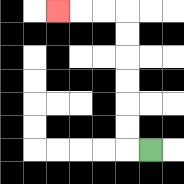{'start': '[6, 6]', 'end': '[2, 0]', 'path_directions': 'L,U,U,U,U,U,U,L,L,L', 'path_coordinates': '[[6, 6], [5, 6], [5, 5], [5, 4], [5, 3], [5, 2], [5, 1], [5, 0], [4, 0], [3, 0], [2, 0]]'}